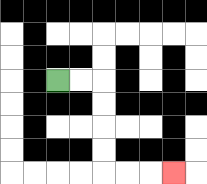{'start': '[2, 3]', 'end': '[7, 7]', 'path_directions': 'R,R,D,D,D,D,R,R,R', 'path_coordinates': '[[2, 3], [3, 3], [4, 3], [4, 4], [4, 5], [4, 6], [4, 7], [5, 7], [6, 7], [7, 7]]'}